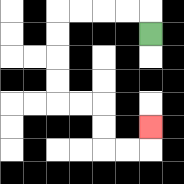{'start': '[6, 1]', 'end': '[6, 5]', 'path_directions': 'U,L,L,L,L,D,D,D,D,R,R,D,D,R,R,U', 'path_coordinates': '[[6, 1], [6, 0], [5, 0], [4, 0], [3, 0], [2, 0], [2, 1], [2, 2], [2, 3], [2, 4], [3, 4], [4, 4], [4, 5], [4, 6], [5, 6], [6, 6], [6, 5]]'}